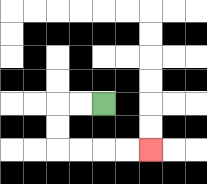{'start': '[4, 4]', 'end': '[6, 6]', 'path_directions': 'L,L,D,D,R,R,R,R', 'path_coordinates': '[[4, 4], [3, 4], [2, 4], [2, 5], [2, 6], [3, 6], [4, 6], [5, 6], [6, 6]]'}